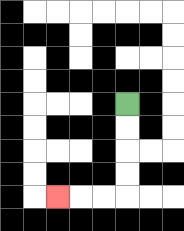{'start': '[5, 4]', 'end': '[2, 8]', 'path_directions': 'D,D,D,D,L,L,L', 'path_coordinates': '[[5, 4], [5, 5], [5, 6], [5, 7], [5, 8], [4, 8], [3, 8], [2, 8]]'}